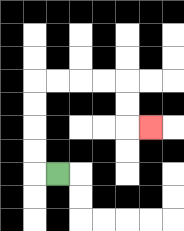{'start': '[2, 7]', 'end': '[6, 5]', 'path_directions': 'L,U,U,U,U,R,R,R,R,D,D,R', 'path_coordinates': '[[2, 7], [1, 7], [1, 6], [1, 5], [1, 4], [1, 3], [2, 3], [3, 3], [4, 3], [5, 3], [5, 4], [5, 5], [6, 5]]'}